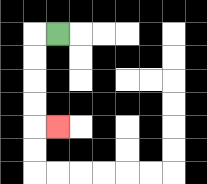{'start': '[2, 1]', 'end': '[2, 5]', 'path_directions': 'L,D,D,D,D,R', 'path_coordinates': '[[2, 1], [1, 1], [1, 2], [1, 3], [1, 4], [1, 5], [2, 5]]'}